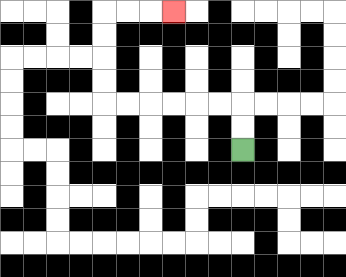{'start': '[10, 6]', 'end': '[7, 0]', 'path_directions': 'U,U,L,L,L,L,L,L,U,U,U,U,R,R,R', 'path_coordinates': '[[10, 6], [10, 5], [10, 4], [9, 4], [8, 4], [7, 4], [6, 4], [5, 4], [4, 4], [4, 3], [4, 2], [4, 1], [4, 0], [5, 0], [6, 0], [7, 0]]'}